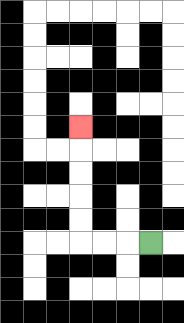{'start': '[6, 10]', 'end': '[3, 5]', 'path_directions': 'L,L,L,U,U,U,U,U', 'path_coordinates': '[[6, 10], [5, 10], [4, 10], [3, 10], [3, 9], [3, 8], [3, 7], [3, 6], [3, 5]]'}